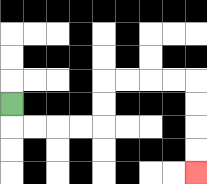{'start': '[0, 4]', 'end': '[8, 7]', 'path_directions': 'D,R,R,R,R,U,U,R,R,R,R,D,D,D,D', 'path_coordinates': '[[0, 4], [0, 5], [1, 5], [2, 5], [3, 5], [4, 5], [4, 4], [4, 3], [5, 3], [6, 3], [7, 3], [8, 3], [8, 4], [8, 5], [8, 6], [8, 7]]'}